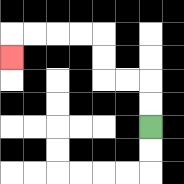{'start': '[6, 5]', 'end': '[0, 2]', 'path_directions': 'U,U,L,L,U,U,L,L,L,L,D', 'path_coordinates': '[[6, 5], [6, 4], [6, 3], [5, 3], [4, 3], [4, 2], [4, 1], [3, 1], [2, 1], [1, 1], [0, 1], [0, 2]]'}